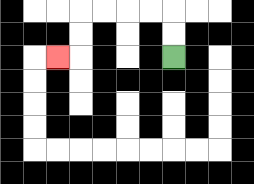{'start': '[7, 2]', 'end': '[2, 2]', 'path_directions': 'U,U,L,L,L,L,D,D,L', 'path_coordinates': '[[7, 2], [7, 1], [7, 0], [6, 0], [5, 0], [4, 0], [3, 0], [3, 1], [3, 2], [2, 2]]'}